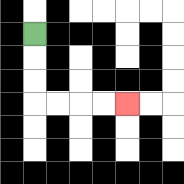{'start': '[1, 1]', 'end': '[5, 4]', 'path_directions': 'D,D,D,R,R,R,R', 'path_coordinates': '[[1, 1], [1, 2], [1, 3], [1, 4], [2, 4], [3, 4], [4, 4], [5, 4]]'}